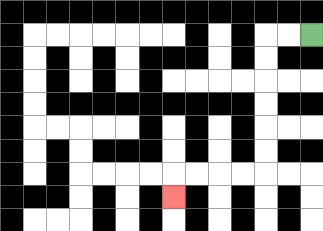{'start': '[13, 1]', 'end': '[7, 8]', 'path_directions': 'L,L,D,D,D,D,D,D,L,L,L,L,D', 'path_coordinates': '[[13, 1], [12, 1], [11, 1], [11, 2], [11, 3], [11, 4], [11, 5], [11, 6], [11, 7], [10, 7], [9, 7], [8, 7], [7, 7], [7, 8]]'}